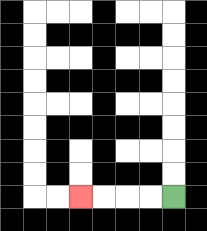{'start': '[7, 8]', 'end': '[3, 8]', 'path_directions': 'L,L,L,L', 'path_coordinates': '[[7, 8], [6, 8], [5, 8], [4, 8], [3, 8]]'}